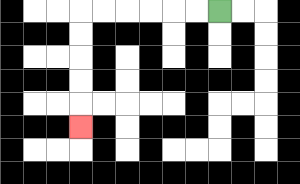{'start': '[9, 0]', 'end': '[3, 5]', 'path_directions': 'L,L,L,L,L,L,D,D,D,D,D', 'path_coordinates': '[[9, 0], [8, 0], [7, 0], [6, 0], [5, 0], [4, 0], [3, 0], [3, 1], [3, 2], [3, 3], [3, 4], [3, 5]]'}